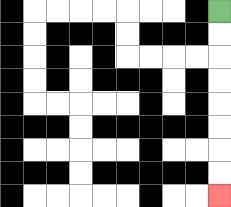{'start': '[9, 0]', 'end': '[9, 8]', 'path_directions': 'D,D,D,D,D,D,D,D', 'path_coordinates': '[[9, 0], [9, 1], [9, 2], [9, 3], [9, 4], [9, 5], [9, 6], [9, 7], [9, 8]]'}